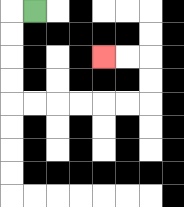{'start': '[1, 0]', 'end': '[4, 2]', 'path_directions': 'L,D,D,D,D,R,R,R,R,R,R,U,U,L,L', 'path_coordinates': '[[1, 0], [0, 0], [0, 1], [0, 2], [0, 3], [0, 4], [1, 4], [2, 4], [3, 4], [4, 4], [5, 4], [6, 4], [6, 3], [6, 2], [5, 2], [4, 2]]'}